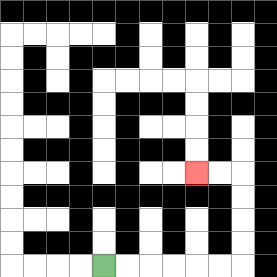{'start': '[4, 11]', 'end': '[8, 7]', 'path_directions': 'R,R,R,R,R,R,U,U,U,U,L,L', 'path_coordinates': '[[4, 11], [5, 11], [6, 11], [7, 11], [8, 11], [9, 11], [10, 11], [10, 10], [10, 9], [10, 8], [10, 7], [9, 7], [8, 7]]'}